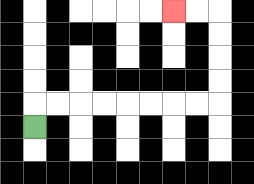{'start': '[1, 5]', 'end': '[7, 0]', 'path_directions': 'U,R,R,R,R,R,R,R,R,U,U,U,U,L,L', 'path_coordinates': '[[1, 5], [1, 4], [2, 4], [3, 4], [4, 4], [5, 4], [6, 4], [7, 4], [8, 4], [9, 4], [9, 3], [9, 2], [9, 1], [9, 0], [8, 0], [7, 0]]'}